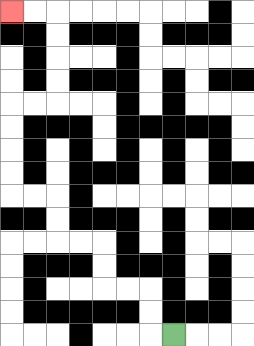{'start': '[7, 14]', 'end': '[0, 0]', 'path_directions': 'L,U,U,L,L,U,U,L,L,U,U,L,L,U,U,U,U,R,R,U,U,U,U,L,L', 'path_coordinates': '[[7, 14], [6, 14], [6, 13], [6, 12], [5, 12], [4, 12], [4, 11], [4, 10], [3, 10], [2, 10], [2, 9], [2, 8], [1, 8], [0, 8], [0, 7], [0, 6], [0, 5], [0, 4], [1, 4], [2, 4], [2, 3], [2, 2], [2, 1], [2, 0], [1, 0], [0, 0]]'}